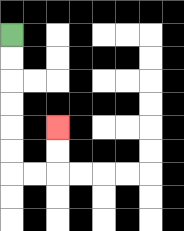{'start': '[0, 1]', 'end': '[2, 5]', 'path_directions': 'D,D,D,D,D,D,R,R,U,U', 'path_coordinates': '[[0, 1], [0, 2], [0, 3], [0, 4], [0, 5], [0, 6], [0, 7], [1, 7], [2, 7], [2, 6], [2, 5]]'}